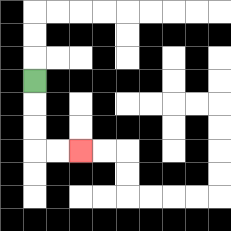{'start': '[1, 3]', 'end': '[3, 6]', 'path_directions': 'D,D,D,R,R', 'path_coordinates': '[[1, 3], [1, 4], [1, 5], [1, 6], [2, 6], [3, 6]]'}